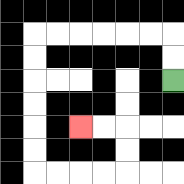{'start': '[7, 3]', 'end': '[3, 5]', 'path_directions': 'U,U,L,L,L,L,L,L,D,D,D,D,D,D,R,R,R,R,U,U,L,L', 'path_coordinates': '[[7, 3], [7, 2], [7, 1], [6, 1], [5, 1], [4, 1], [3, 1], [2, 1], [1, 1], [1, 2], [1, 3], [1, 4], [1, 5], [1, 6], [1, 7], [2, 7], [3, 7], [4, 7], [5, 7], [5, 6], [5, 5], [4, 5], [3, 5]]'}